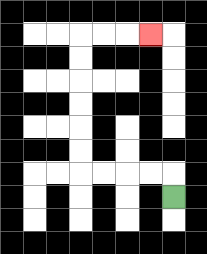{'start': '[7, 8]', 'end': '[6, 1]', 'path_directions': 'U,L,L,L,L,U,U,U,U,U,U,R,R,R', 'path_coordinates': '[[7, 8], [7, 7], [6, 7], [5, 7], [4, 7], [3, 7], [3, 6], [3, 5], [3, 4], [3, 3], [3, 2], [3, 1], [4, 1], [5, 1], [6, 1]]'}